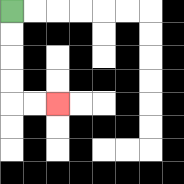{'start': '[0, 0]', 'end': '[2, 4]', 'path_directions': 'D,D,D,D,R,R', 'path_coordinates': '[[0, 0], [0, 1], [0, 2], [0, 3], [0, 4], [1, 4], [2, 4]]'}